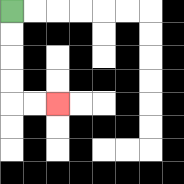{'start': '[0, 0]', 'end': '[2, 4]', 'path_directions': 'D,D,D,D,R,R', 'path_coordinates': '[[0, 0], [0, 1], [0, 2], [0, 3], [0, 4], [1, 4], [2, 4]]'}